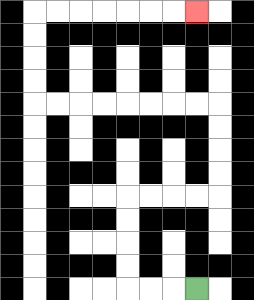{'start': '[8, 12]', 'end': '[8, 0]', 'path_directions': 'L,L,L,U,U,U,U,R,R,R,R,U,U,U,U,L,L,L,L,L,L,L,L,U,U,U,U,R,R,R,R,R,R,R', 'path_coordinates': '[[8, 12], [7, 12], [6, 12], [5, 12], [5, 11], [5, 10], [5, 9], [5, 8], [6, 8], [7, 8], [8, 8], [9, 8], [9, 7], [9, 6], [9, 5], [9, 4], [8, 4], [7, 4], [6, 4], [5, 4], [4, 4], [3, 4], [2, 4], [1, 4], [1, 3], [1, 2], [1, 1], [1, 0], [2, 0], [3, 0], [4, 0], [5, 0], [6, 0], [7, 0], [8, 0]]'}